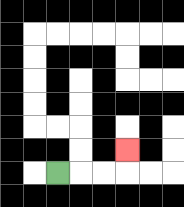{'start': '[2, 7]', 'end': '[5, 6]', 'path_directions': 'R,R,R,U', 'path_coordinates': '[[2, 7], [3, 7], [4, 7], [5, 7], [5, 6]]'}